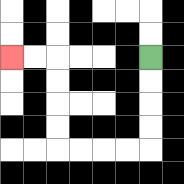{'start': '[6, 2]', 'end': '[0, 2]', 'path_directions': 'D,D,D,D,L,L,L,L,U,U,U,U,L,L', 'path_coordinates': '[[6, 2], [6, 3], [6, 4], [6, 5], [6, 6], [5, 6], [4, 6], [3, 6], [2, 6], [2, 5], [2, 4], [2, 3], [2, 2], [1, 2], [0, 2]]'}